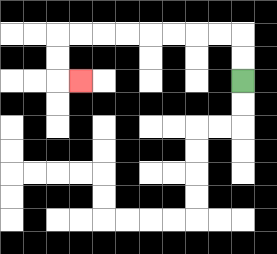{'start': '[10, 3]', 'end': '[3, 3]', 'path_directions': 'U,U,L,L,L,L,L,L,L,L,D,D,R', 'path_coordinates': '[[10, 3], [10, 2], [10, 1], [9, 1], [8, 1], [7, 1], [6, 1], [5, 1], [4, 1], [3, 1], [2, 1], [2, 2], [2, 3], [3, 3]]'}